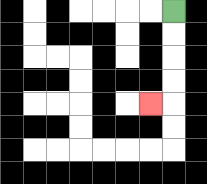{'start': '[7, 0]', 'end': '[6, 4]', 'path_directions': 'D,D,D,D,L', 'path_coordinates': '[[7, 0], [7, 1], [7, 2], [7, 3], [7, 4], [6, 4]]'}